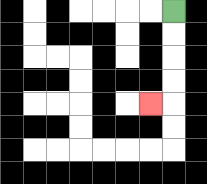{'start': '[7, 0]', 'end': '[6, 4]', 'path_directions': 'D,D,D,D,L', 'path_coordinates': '[[7, 0], [7, 1], [7, 2], [7, 3], [7, 4], [6, 4]]'}